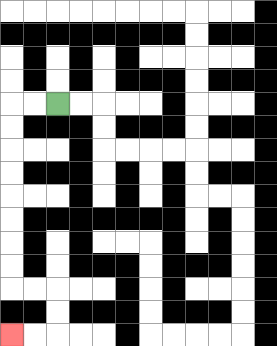{'start': '[2, 4]', 'end': '[0, 14]', 'path_directions': 'L,L,D,D,D,D,D,D,D,D,R,R,D,D,L,L', 'path_coordinates': '[[2, 4], [1, 4], [0, 4], [0, 5], [0, 6], [0, 7], [0, 8], [0, 9], [0, 10], [0, 11], [0, 12], [1, 12], [2, 12], [2, 13], [2, 14], [1, 14], [0, 14]]'}